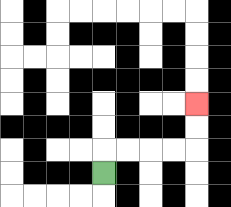{'start': '[4, 7]', 'end': '[8, 4]', 'path_directions': 'U,R,R,R,R,U,U', 'path_coordinates': '[[4, 7], [4, 6], [5, 6], [6, 6], [7, 6], [8, 6], [8, 5], [8, 4]]'}